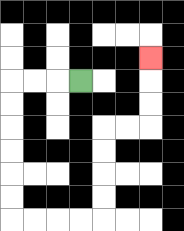{'start': '[3, 3]', 'end': '[6, 2]', 'path_directions': 'L,L,L,D,D,D,D,D,D,R,R,R,R,U,U,U,U,R,R,U,U,U', 'path_coordinates': '[[3, 3], [2, 3], [1, 3], [0, 3], [0, 4], [0, 5], [0, 6], [0, 7], [0, 8], [0, 9], [1, 9], [2, 9], [3, 9], [4, 9], [4, 8], [4, 7], [4, 6], [4, 5], [5, 5], [6, 5], [6, 4], [6, 3], [6, 2]]'}